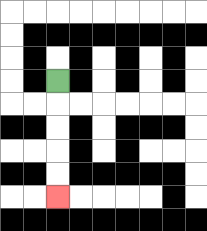{'start': '[2, 3]', 'end': '[2, 8]', 'path_directions': 'D,D,D,D,D', 'path_coordinates': '[[2, 3], [2, 4], [2, 5], [2, 6], [2, 7], [2, 8]]'}